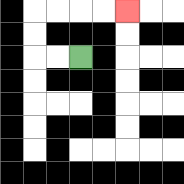{'start': '[3, 2]', 'end': '[5, 0]', 'path_directions': 'L,L,U,U,R,R,R,R', 'path_coordinates': '[[3, 2], [2, 2], [1, 2], [1, 1], [1, 0], [2, 0], [3, 0], [4, 0], [5, 0]]'}